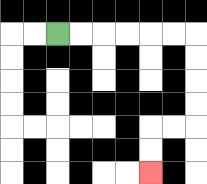{'start': '[2, 1]', 'end': '[6, 7]', 'path_directions': 'R,R,R,R,R,R,D,D,D,D,L,L,D,D', 'path_coordinates': '[[2, 1], [3, 1], [4, 1], [5, 1], [6, 1], [7, 1], [8, 1], [8, 2], [8, 3], [8, 4], [8, 5], [7, 5], [6, 5], [6, 6], [6, 7]]'}